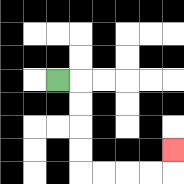{'start': '[2, 3]', 'end': '[7, 6]', 'path_directions': 'R,D,D,D,D,R,R,R,R,U', 'path_coordinates': '[[2, 3], [3, 3], [3, 4], [3, 5], [3, 6], [3, 7], [4, 7], [5, 7], [6, 7], [7, 7], [7, 6]]'}